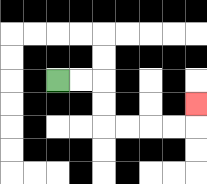{'start': '[2, 3]', 'end': '[8, 4]', 'path_directions': 'R,R,D,D,R,R,R,R,U', 'path_coordinates': '[[2, 3], [3, 3], [4, 3], [4, 4], [4, 5], [5, 5], [6, 5], [7, 5], [8, 5], [8, 4]]'}